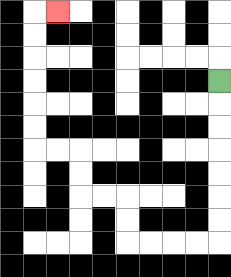{'start': '[9, 3]', 'end': '[2, 0]', 'path_directions': 'D,D,D,D,D,D,D,L,L,L,L,U,U,L,L,U,U,L,L,U,U,U,U,U,U,R', 'path_coordinates': '[[9, 3], [9, 4], [9, 5], [9, 6], [9, 7], [9, 8], [9, 9], [9, 10], [8, 10], [7, 10], [6, 10], [5, 10], [5, 9], [5, 8], [4, 8], [3, 8], [3, 7], [3, 6], [2, 6], [1, 6], [1, 5], [1, 4], [1, 3], [1, 2], [1, 1], [1, 0], [2, 0]]'}